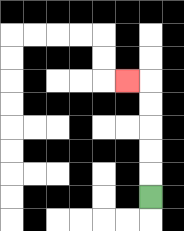{'start': '[6, 8]', 'end': '[5, 3]', 'path_directions': 'U,U,U,U,U,L', 'path_coordinates': '[[6, 8], [6, 7], [6, 6], [6, 5], [6, 4], [6, 3], [5, 3]]'}